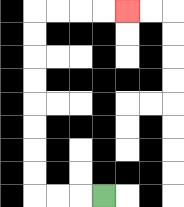{'start': '[4, 8]', 'end': '[5, 0]', 'path_directions': 'L,L,L,U,U,U,U,U,U,U,U,R,R,R,R', 'path_coordinates': '[[4, 8], [3, 8], [2, 8], [1, 8], [1, 7], [1, 6], [1, 5], [1, 4], [1, 3], [1, 2], [1, 1], [1, 0], [2, 0], [3, 0], [4, 0], [5, 0]]'}